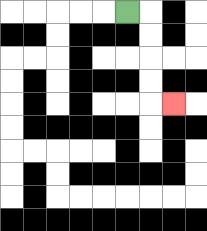{'start': '[5, 0]', 'end': '[7, 4]', 'path_directions': 'R,D,D,D,D,R', 'path_coordinates': '[[5, 0], [6, 0], [6, 1], [6, 2], [6, 3], [6, 4], [7, 4]]'}